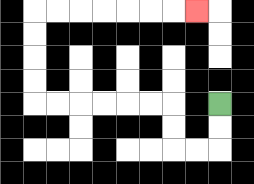{'start': '[9, 4]', 'end': '[8, 0]', 'path_directions': 'D,D,L,L,U,U,L,L,L,L,L,L,U,U,U,U,R,R,R,R,R,R,R', 'path_coordinates': '[[9, 4], [9, 5], [9, 6], [8, 6], [7, 6], [7, 5], [7, 4], [6, 4], [5, 4], [4, 4], [3, 4], [2, 4], [1, 4], [1, 3], [1, 2], [1, 1], [1, 0], [2, 0], [3, 0], [4, 0], [5, 0], [6, 0], [7, 0], [8, 0]]'}